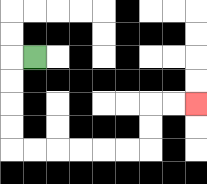{'start': '[1, 2]', 'end': '[8, 4]', 'path_directions': 'L,D,D,D,D,R,R,R,R,R,R,U,U,R,R', 'path_coordinates': '[[1, 2], [0, 2], [0, 3], [0, 4], [0, 5], [0, 6], [1, 6], [2, 6], [3, 6], [4, 6], [5, 6], [6, 6], [6, 5], [6, 4], [7, 4], [8, 4]]'}